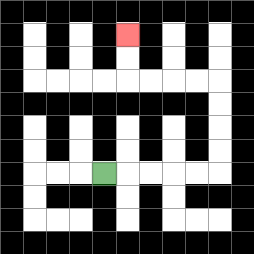{'start': '[4, 7]', 'end': '[5, 1]', 'path_directions': 'R,R,R,R,R,U,U,U,U,L,L,L,L,U,U', 'path_coordinates': '[[4, 7], [5, 7], [6, 7], [7, 7], [8, 7], [9, 7], [9, 6], [9, 5], [9, 4], [9, 3], [8, 3], [7, 3], [6, 3], [5, 3], [5, 2], [5, 1]]'}